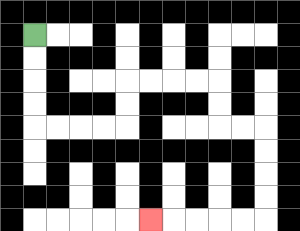{'start': '[1, 1]', 'end': '[6, 9]', 'path_directions': 'D,D,D,D,R,R,R,R,U,U,R,R,R,R,D,D,R,R,D,D,D,D,L,L,L,L,L', 'path_coordinates': '[[1, 1], [1, 2], [1, 3], [1, 4], [1, 5], [2, 5], [3, 5], [4, 5], [5, 5], [5, 4], [5, 3], [6, 3], [7, 3], [8, 3], [9, 3], [9, 4], [9, 5], [10, 5], [11, 5], [11, 6], [11, 7], [11, 8], [11, 9], [10, 9], [9, 9], [8, 9], [7, 9], [6, 9]]'}